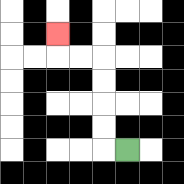{'start': '[5, 6]', 'end': '[2, 1]', 'path_directions': 'L,U,U,U,U,L,L,U', 'path_coordinates': '[[5, 6], [4, 6], [4, 5], [4, 4], [4, 3], [4, 2], [3, 2], [2, 2], [2, 1]]'}